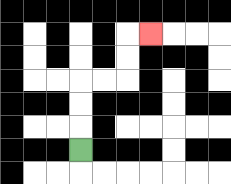{'start': '[3, 6]', 'end': '[6, 1]', 'path_directions': 'U,U,U,R,R,U,U,R', 'path_coordinates': '[[3, 6], [3, 5], [3, 4], [3, 3], [4, 3], [5, 3], [5, 2], [5, 1], [6, 1]]'}